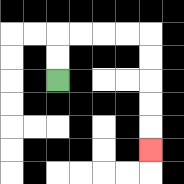{'start': '[2, 3]', 'end': '[6, 6]', 'path_directions': 'U,U,R,R,R,R,D,D,D,D,D', 'path_coordinates': '[[2, 3], [2, 2], [2, 1], [3, 1], [4, 1], [5, 1], [6, 1], [6, 2], [6, 3], [6, 4], [6, 5], [6, 6]]'}